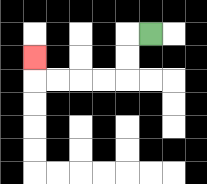{'start': '[6, 1]', 'end': '[1, 2]', 'path_directions': 'L,D,D,L,L,L,L,U', 'path_coordinates': '[[6, 1], [5, 1], [5, 2], [5, 3], [4, 3], [3, 3], [2, 3], [1, 3], [1, 2]]'}